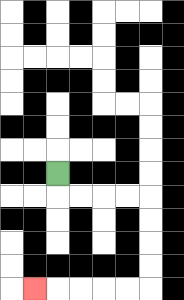{'start': '[2, 7]', 'end': '[1, 12]', 'path_directions': 'D,R,R,R,R,D,D,D,D,L,L,L,L,L', 'path_coordinates': '[[2, 7], [2, 8], [3, 8], [4, 8], [5, 8], [6, 8], [6, 9], [6, 10], [6, 11], [6, 12], [5, 12], [4, 12], [3, 12], [2, 12], [1, 12]]'}